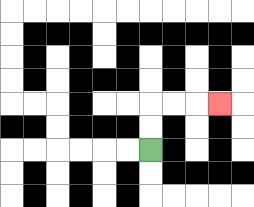{'start': '[6, 6]', 'end': '[9, 4]', 'path_directions': 'U,U,R,R,R', 'path_coordinates': '[[6, 6], [6, 5], [6, 4], [7, 4], [8, 4], [9, 4]]'}